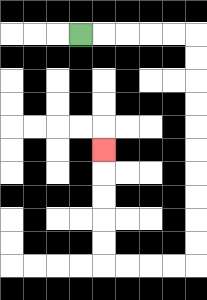{'start': '[3, 1]', 'end': '[4, 6]', 'path_directions': 'R,R,R,R,R,D,D,D,D,D,D,D,D,D,D,L,L,L,L,U,U,U,U,U', 'path_coordinates': '[[3, 1], [4, 1], [5, 1], [6, 1], [7, 1], [8, 1], [8, 2], [8, 3], [8, 4], [8, 5], [8, 6], [8, 7], [8, 8], [8, 9], [8, 10], [8, 11], [7, 11], [6, 11], [5, 11], [4, 11], [4, 10], [4, 9], [4, 8], [4, 7], [4, 6]]'}